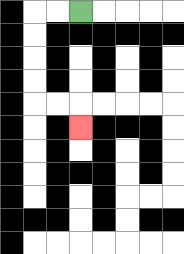{'start': '[3, 0]', 'end': '[3, 5]', 'path_directions': 'L,L,D,D,D,D,R,R,D', 'path_coordinates': '[[3, 0], [2, 0], [1, 0], [1, 1], [1, 2], [1, 3], [1, 4], [2, 4], [3, 4], [3, 5]]'}